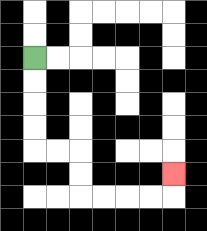{'start': '[1, 2]', 'end': '[7, 7]', 'path_directions': 'D,D,D,D,R,R,D,D,R,R,R,R,U', 'path_coordinates': '[[1, 2], [1, 3], [1, 4], [1, 5], [1, 6], [2, 6], [3, 6], [3, 7], [3, 8], [4, 8], [5, 8], [6, 8], [7, 8], [7, 7]]'}